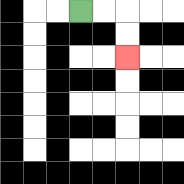{'start': '[3, 0]', 'end': '[5, 2]', 'path_directions': 'R,R,D,D', 'path_coordinates': '[[3, 0], [4, 0], [5, 0], [5, 1], [5, 2]]'}